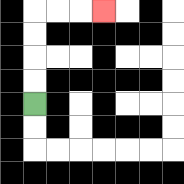{'start': '[1, 4]', 'end': '[4, 0]', 'path_directions': 'U,U,U,U,R,R,R', 'path_coordinates': '[[1, 4], [1, 3], [1, 2], [1, 1], [1, 0], [2, 0], [3, 0], [4, 0]]'}